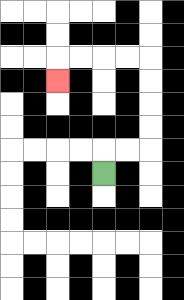{'start': '[4, 7]', 'end': '[2, 3]', 'path_directions': 'U,R,R,U,U,U,U,L,L,L,L,D', 'path_coordinates': '[[4, 7], [4, 6], [5, 6], [6, 6], [6, 5], [6, 4], [6, 3], [6, 2], [5, 2], [4, 2], [3, 2], [2, 2], [2, 3]]'}